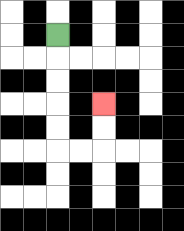{'start': '[2, 1]', 'end': '[4, 4]', 'path_directions': 'D,D,D,D,D,R,R,U,U', 'path_coordinates': '[[2, 1], [2, 2], [2, 3], [2, 4], [2, 5], [2, 6], [3, 6], [4, 6], [4, 5], [4, 4]]'}